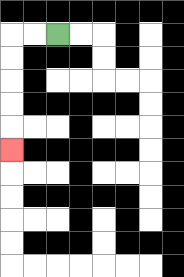{'start': '[2, 1]', 'end': '[0, 6]', 'path_directions': 'L,L,D,D,D,D,D', 'path_coordinates': '[[2, 1], [1, 1], [0, 1], [0, 2], [0, 3], [0, 4], [0, 5], [0, 6]]'}